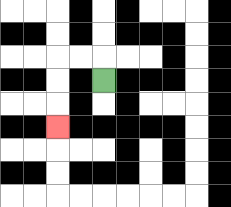{'start': '[4, 3]', 'end': '[2, 5]', 'path_directions': 'U,L,L,D,D,D', 'path_coordinates': '[[4, 3], [4, 2], [3, 2], [2, 2], [2, 3], [2, 4], [2, 5]]'}